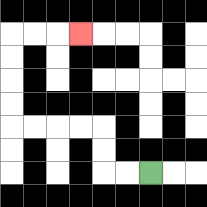{'start': '[6, 7]', 'end': '[3, 1]', 'path_directions': 'L,L,U,U,L,L,L,L,U,U,U,U,R,R,R', 'path_coordinates': '[[6, 7], [5, 7], [4, 7], [4, 6], [4, 5], [3, 5], [2, 5], [1, 5], [0, 5], [0, 4], [0, 3], [0, 2], [0, 1], [1, 1], [2, 1], [3, 1]]'}